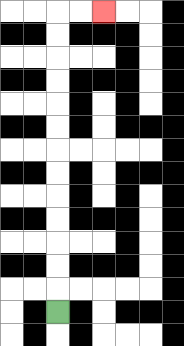{'start': '[2, 13]', 'end': '[4, 0]', 'path_directions': 'U,U,U,U,U,U,U,U,U,U,U,U,U,R,R', 'path_coordinates': '[[2, 13], [2, 12], [2, 11], [2, 10], [2, 9], [2, 8], [2, 7], [2, 6], [2, 5], [2, 4], [2, 3], [2, 2], [2, 1], [2, 0], [3, 0], [4, 0]]'}